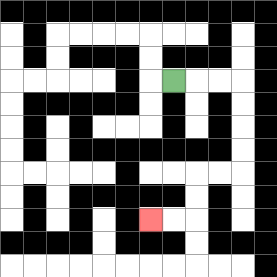{'start': '[7, 3]', 'end': '[6, 9]', 'path_directions': 'R,R,R,D,D,D,D,L,L,D,D,L,L', 'path_coordinates': '[[7, 3], [8, 3], [9, 3], [10, 3], [10, 4], [10, 5], [10, 6], [10, 7], [9, 7], [8, 7], [8, 8], [8, 9], [7, 9], [6, 9]]'}